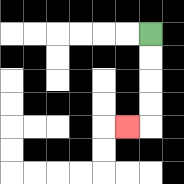{'start': '[6, 1]', 'end': '[5, 5]', 'path_directions': 'D,D,D,D,L', 'path_coordinates': '[[6, 1], [6, 2], [6, 3], [6, 4], [6, 5], [5, 5]]'}